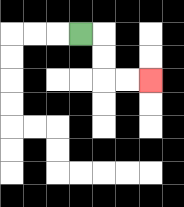{'start': '[3, 1]', 'end': '[6, 3]', 'path_directions': 'R,D,D,R,R', 'path_coordinates': '[[3, 1], [4, 1], [4, 2], [4, 3], [5, 3], [6, 3]]'}